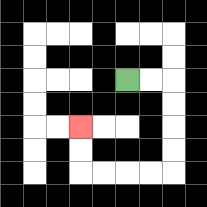{'start': '[5, 3]', 'end': '[3, 5]', 'path_directions': 'R,R,D,D,D,D,L,L,L,L,U,U', 'path_coordinates': '[[5, 3], [6, 3], [7, 3], [7, 4], [7, 5], [7, 6], [7, 7], [6, 7], [5, 7], [4, 7], [3, 7], [3, 6], [3, 5]]'}